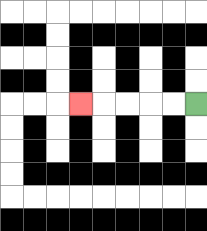{'start': '[8, 4]', 'end': '[3, 4]', 'path_directions': 'L,L,L,L,L', 'path_coordinates': '[[8, 4], [7, 4], [6, 4], [5, 4], [4, 4], [3, 4]]'}